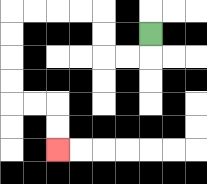{'start': '[6, 1]', 'end': '[2, 6]', 'path_directions': 'D,L,L,U,U,L,L,L,L,D,D,D,D,R,R,D,D', 'path_coordinates': '[[6, 1], [6, 2], [5, 2], [4, 2], [4, 1], [4, 0], [3, 0], [2, 0], [1, 0], [0, 0], [0, 1], [0, 2], [0, 3], [0, 4], [1, 4], [2, 4], [2, 5], [2, 6]]'}